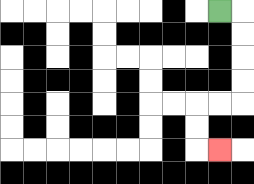{'start': '[9, 0]', 'end': '[9, 6]', 'path_directions': 'R,D,D,D,D,L,L,D,D,R', 'path_coordinates': '[[9, 0], [10, 0], [10, 1], [10, 2], [10, 3], [10, 4], [9, 4], [8, 4], [8, 5], [8, 6], [9, 6]]'}